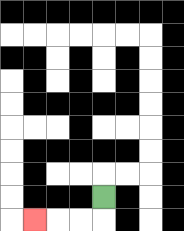{'start': '[4, 8]', 'end': '[1, 9]', 'path_directions': 'D,L,L,L', 'path_coordinates': '[[4, 8], [4, 9], [3, 9], [2, 9], [1, 9]]'}